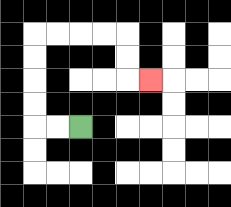{'start': '[3, 5]', 'end': '[6, 3]', 'path_directions': 'L,L,U,U,U,U,R,R,R,R,D,D,R', 'path_coordinates': '[[3, 5], [2, 5], [1, 5], [1, 4], [1, 3], [1, 2], [1, 1], [2, 1], [3, 1], [4, 1], [5, 1], [5, 2], [5, 3], [6, 3]]'}